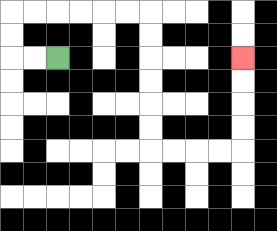{'start': '[2, 2]', 'end': '[10, 2]', 'path_directions': 'L,L,U,U,R,R,R,R,R,R,D,D,D,D,D,D,R,R,R,R,U,U,U,U', 'path_coordinates': '[[2, 2], [1, 2], [0, 2], [0, 1], [0, 0], [1, 0], [2, 0], [3, 0], [4, 0], [5, 0], [6, 0], [6, 1], [6, 2], [6, 3], [6, 4], [6, 5], [6, 6], [7, 6], [8, 6], [9, 6], [10, 6], [10, 5], [10, 4], [10, 3], [10, 2]]'}